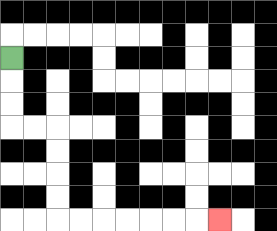{'start': '[0, 2]', 'end': '[9, 9]', 'path_directions': 'D,D,D,R,R,D,D,D,D,R,R,R,R,R,R,R', 'path_coordinates': '[[0, 2], [0, 3], [0, 4], [0, 5], [1, 5], [2, 5], [2, 6], [2, 7], [2, 8], [2, 9], [3, 9], [4, 9], [5, 9], [6, 9], [7, 9], [8, 9], [9, 9]]'}